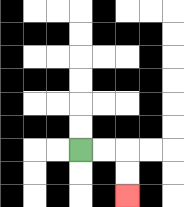{'start': '[3, 6]', 'end': '[5, 8]', 'path_directions': 'R,R,D,D', 'path_coordinates': '[[3, 6], [4, 6], [5, 6], [5, 7], [5, 8]]'}